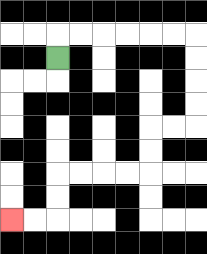{'start': '[2, 2]', 'end': '[0, 9]', 'path_directions': 'U,R,R,R,R,R,R,D,D,D,D,L,L,D,D,L,L,L,L,D,D,L,L', 'path_coordinates': '[[2, 2], [2, 1], [3, 1], [4, 1], [5, 1], [6, 1], [7, 1], [8, 1], [8, 2], [8, 3], [8, 4], [8, 5], [7, 5], [6, 5], [6, 6], [6, 7], [5, 7], [4, 7], [3, 7], [2, 7], [2, 8], [2, 9], [1, 9], [0, 9]]'}